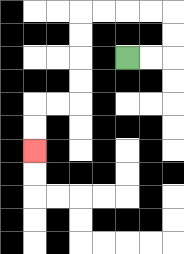{'start': '[5, 2]', 'end': '[1, 6]', 'path_directions': 'R,R,U,U,L,L,L,L,D,D,D,D,L,L,D,D', 'path_coordinates': '[[5, 2], [6, 2], [7, 2], [7, 1], [7, 0], [6, 0], [5, 0], [4, 0], [3, 0], [3, 1], [3, 2], [3, 3], [3, 4], [2, 4], [1, 4], [1, 5], [1, 6]]'}